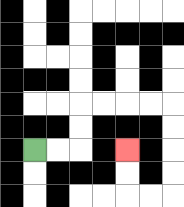{'start': '[1, 6]', 'end': '[5, 6]', 'path_directions': 'R,R,U,U,R,R,R,R,D,D,D,D,L,L,U,U', 'path_coordinates': '[[1, 6], [2, 6], [3, 6], [3, 5], [3, 4], [4, 4], [5, 4], [6, 4], [7, 4], [7, 5], [7, 6], [7, 7], [7, 8], [6, 8], [5, 8], [5, 7], [5, 6]]'}